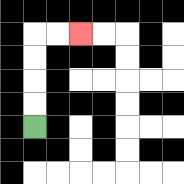{'start': '[1, 5]', 'end': '[3, 1]', 'path_directions': 'U,U,U,U,R,R', 'path_coordinates': '[[1, 5], [1, 4], [1, 3], [1, 2], [1, 1], [2, 1], [3, 1]]'}